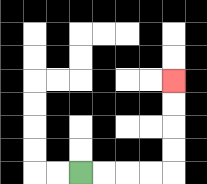{'start': '[3, 7]', 'end': '[7, 3]', 'path_directions': 'R,R,R,R,U,U,U,U', 'path_coordinates': '[[3, 7], [4, 7], [5, 7], [6, 7], [7, 7], [7, 6], [7, 5], [7, 4], [7, 3]]'}